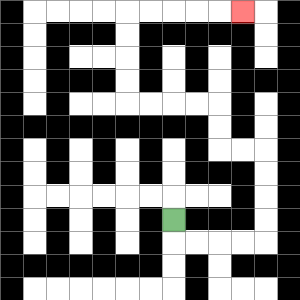{'start': '[7, 9]', 'end': '[10, 0]', 'path_directions': 'D,R,R,R,R,U,U,U,U,L,L,U,U,L,L,L,L,U,U,U,U,R,R,R,R,R', 'path_coordinates': '[[7, 9], [7, 10], [8, 10], [9, 10], [10, 10], [11, 10], [11, 9], [11, 8], [11, 7], [11, 6], [10, 6], [9, 6], [9, 5], [9, 4], [8, 4], [7, 4], [6, 4], [5, 4], [5, 3], [5, 2], [5, 1], [5, 0], [6, 0], [7, 0], [8, 0], [9, 0], [10, 0]]'}